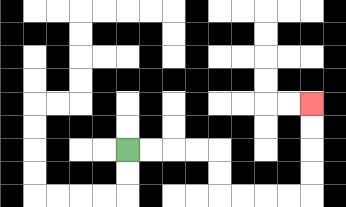{'start': '[5, 6]', 'end': '[13, 4]', 'path_directions': 'R,R,R,R,D,D,R,R,R,R,U,U,U,U', 'path_coordinates': '[[5, 6], [6, 6], [7, 6], [8, 6], [9, 6], [9, 7], [9, 8], [10, 8], [11, 8], [12, 8], [13, 8], [13, 7], [13, 6], [13, 5], [13, 4]]'}